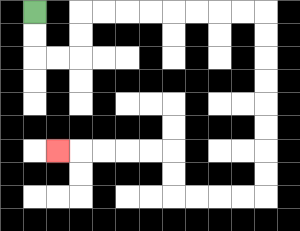{'start': '[1, 0]', 'end': '[2, 6]', 'path_directions': 'D,D,R,R,U,U,R,R,R,R,R,R,R,R,D,D,D,D,D,D,D,D,L,L,L,L,U,U,L,L,L,L,L', 'path_coordinates': '[[1, 0], [1, 1], [1, 2], [2, 2], [3, 2], [3, 1], [3, 0], [4, 0], [5, 0], [6, 0], [7, 0], [8, 0], [9, 0], [10, 0], [11, 0], [11, 1], [11, 2], [11, 3], [11, 4], [11, 5], [11, 6], [11, 7], [11, 8], [10, 8], [9, 8], [8, 8], [7, 8], [7, 7], [7, 6], [6, 6], [5, 6], [4, 6], [3, 6], [2, 6]]'}